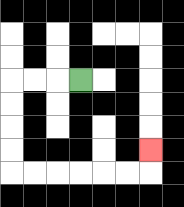{'start': '[3, 3]', 'end': '[6, 6]', 'path_directions': 'L,L,L,D,D,D,D,R,R,R,R,R,R,U', 'path_coordinates': '[[3, 3], [2, 3], [1, 3], [0, 3], [0, 4], [0, 5], [0, 6], [0, 7], [1, 7], [2, 7], [3, 7], [4, 7], [5, 7], [6, 7], [6, 6]]'}